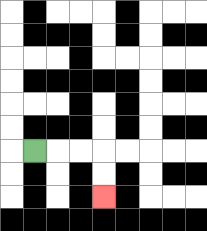{'start': '[1, 6]', 'end': '[4, 8]', 'path_directions': 'R,R,R,D,D', 'path_coordinates': '[[1, 6], [2, 6], [3, 6], [4, 6], [4, 7], [4, 8]]'}